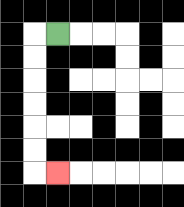{'start': '[2, 1]', 'end': '[2, 7]', 'path_directions': 'L,D,D,D,D,D,D,R', 'path_coordinates': '[[2, 1], [1, 1], [1, 2], [1, 3], [1, 4], [1, 5], [1, 6], [1, 7], [2, 7]]'}